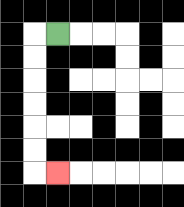{'start': '[2, 1]', 'end': '[2, 7]', 'path_directions': 'L,D,D,D,D,D,D,R', 'path_coordinates': '[[2, 1], [1, 1], [1, 2], [1, 3], [1, 4], [1, 5], [1, 6], [1, 7], [2, 7]]'}